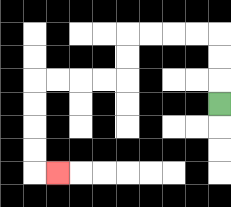{'start': '[9, 4]', 'end': '[2, 7]', 'path_directions': 'U,U,U,L,L,L,L,D,D,L,L,L,L,D,D,D,D,R', 'path_coordinates': '[[9, 4], [9, 3], [9, 2], [9, 1], [8, 1], [7, 1], [6, 1], [5, 1], [5, 2], [5, 3], [4, 3], [3, 3], [2, 3], [1, 3], [1, 4], [1, 5], [1, 6], [1, 7], [2, 7]]'}